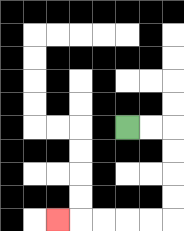{'start': '[5, 5]', 'end': '[2, 9]', 'path_directions': 'R,R,D,D,D,D,L,L,L,L,L', 'path_coordinates': '[[5, 5], [6, 5], [7, 5], [7, 6], [7, 7], [7, 8], [7, 9], [6, 9], [5, 9], [4, 9], [3, 9], [2, 9]]'}